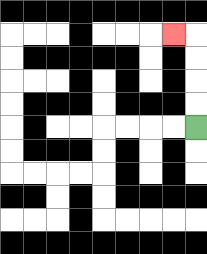{'start': '[8, 5]', 'end': '[7, 1]', 'path_directions': 'U,U,U,U,L', 'path_coordinates': '[[8, 5], [8, 4], [8, 3], [8, 2], [8, 1], [7, 1]]'}